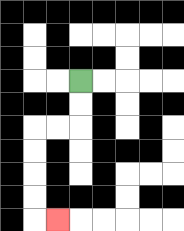{'start': '[3, 3]', 'end': '[2, 9]', 'path_directions': 'D,D,L,L,D,D,D,D,R', 'path_coordinates': '[[3, 3], [3, 4], [3, 5], [2, 5], [1, 5], [1, 6], [1, 7], [1, 8], [1, 9], [2, 9]]'}